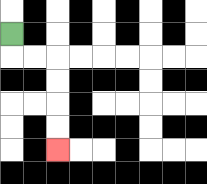{'start': '[0, 1]', 'end': '[2, 6]', 'path_directions': 'D,R,R,D,D,D,D', 'path_coordinates': '[[0, 1], [0, 2], [1, 2], [2, 2], [2, 3], [2, 4], [2, 5], [2, 6]]'}